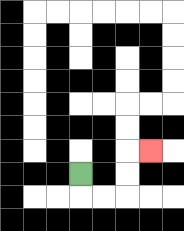{'start': '[3, 7]', 'end': '[6, 6]', 'path_directions': 'D,R,R,U,U,R', 'path_coordinates': '[[3, 7], [3, 8], [4, 8], [5, 8], [5, 7], [5, 6], [6, 6]]'}